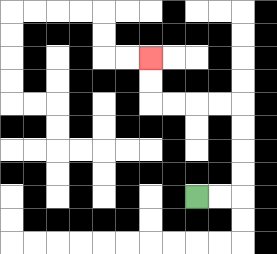{'start': '[8, 8]', 'end': '[6, 2]', 'path_directions': 'R,R,U,U,U,U,L,L,L,L,U,U', 'path_coordinates': '[[8, 8], [9, 8], [10, 8], [10, 7], [10, 6], [10, 5], [10, 4], [9, 4], [8, 4], [7, 4], [6, 4], [6, 3], [6, 2]]'}